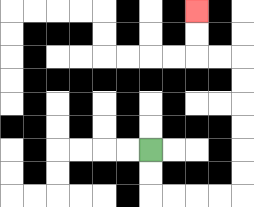{'start': '[6, 6]', 'end': '[8, 0]', 'path_directions': 'D,D,R,R,R,R,U,U,U,U,U,U,L,L,U,U', 'path_coordinates': '[[6, 6], [6, 7], [6, 8], [7, 8], [8, 8], [9, 8], [10, 8], [10, 7], [10, 6], [10, 5], [10, 4], [10, 3], [10, 2], [9, 2], [8, 2], [8, 1], [8, 0]]'}